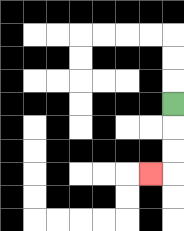{'start': '[7, 4]', 'end': '[6, 7]', 'path_directions': 'D,D,D,L', 'path_coordinates': '[[7, 4], [7, 5], [7, 6], [7, 7], [6, 7]]'}